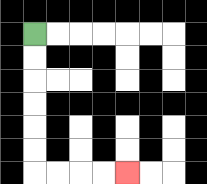{'start': '[1, 1]', 'end': '[5, 7]', 'path_directions': 'D,D,D,D,D,D,R,R,R,R', 'path_coordinates': '[[1, 1], [1, 2], [1, 3], [1, 4], [1, 5], [1, 6], [1, 7], [2, 7], [3, 7], [4, 7], [5, 7]]'}